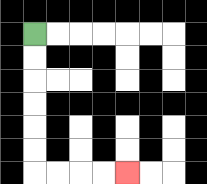{'start': '[1, 1]', 'end': '[5, 7]', 'path_directions': 'D,D,D,D,D,D,R,R,R,R', 'path_coordinates': '[[1, 1], [1, 2], [1, 3], [1, 4], [1, 5], [1, 6], [1, 7], [2, 7], [3, 7], [4, 7], [5, 7]]'}